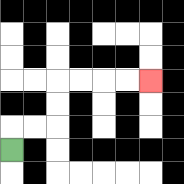{'start': '[0, 6]', 'end': '[6, 3]', 'path_directions': 'U,R,R,U,U,R,R,R,R', 'path_coordinates': '[[0, 6], [0, 5], [1, 5], [2, 5], [2, 4], [2, 3], [3, 3], [4, 3], [5, 3], [6, 3]]'}